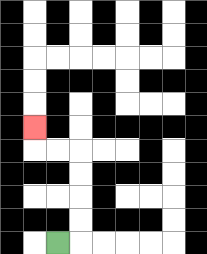{'start': '[2, 10]', 'end': '[1, 5]', 'path_directions': 'R,U,U,U,U,L,L,U', 'path_coordinates': '[[2, 10], [3, 10], [3, 9], [3, 8], [3, 7], [3, 6], [2, 6], [1, 6], [1, 5]]'}